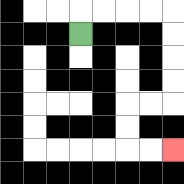{'start': '[3, 1]', 'end': '[7, 6]', 'path_directions': 'U,R,R,R,R,D,D,D,D,L,L,D,D,R,R', 'path_coordinates': '[[3, 1], [3, 0], [4, 0], [5, 0], [6, 0], [7, 0], [7, 1], [7, 2], [7, 3], [7, 4], [6, 4], [5, 4], [5, 5], [5, 6], [6, 6], [7, 6]]'}